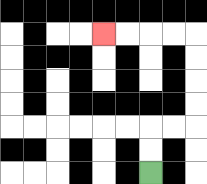{'start': '[6, 7]', 'end': '[4, 1]', 'path_directions': 'U,U,R,R,U,U,U,U,L,L,L,L', 'path_coordinates': '[[6, 7], [6, 6], [6, 5], [7, 5], [8, 5], [8, 4], [8, 3], [8, 2], [8, 1], [7, 1], [6, 1], [5, 1], [4, 1]]'}